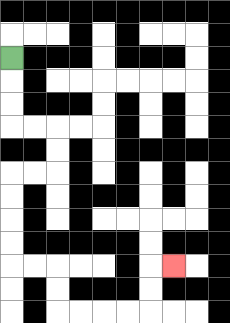{'start': '[0, 2]', 'end': '[7, 11]', 'path_directions': 'D,D,D,R,R,D,D,L,L,D,D,D,D,R,R,D,D,R,R,R,R,U,U,R', 'path_coordinates': '[[0, 2], [0, 3], [0, 4], [0, 5], [1, 5], [2, 5], [2, 6], [2, 7], [1, 7], [0, 7], [0, 8], [0, 9], [0, 10], [0, 11], [1, 11], [2, 11], [2, 12], [2, 13], [3, 13], [4, 13], [5, 13], [6, 13], [6, 12], [6, 11], [7, 11]]'}